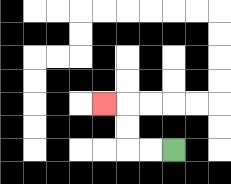{'start': '[7, 6]', 'end': '[4, 4]', 'path_directions': 'L,L,U,U,L', 'path_coordinates': '[[7, 6], [6, 6], [5, 6], [5, 5], [5, 4], [4, 4]]'}